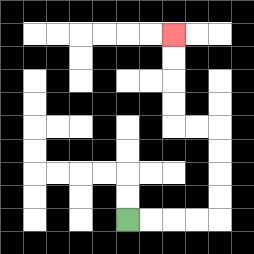{'start': '[5, 9]', 'end': '[7, 1]', 'path_directions': 'R,R,R,R,U,U,U,U,L,L,U,U,U,U', 'path_coordinates': '[[5, 9], [6, 9], [7, 9], [8, 9], [9, 9], [9, 8], [9, 7], [9, 6], [9, 5], [8, 5], [7, 5], [7, 4], [7, 3], [7, 2], [7, 1]]'}